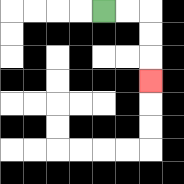{'start': '[4, 0]', 'end': '[6, 3]', 'path_directions': 'R,R,D,D,D', 'path_coordinates': '[[4, 0], [5, 0], [6, 0], [6, 1], [6, 2], [6, 3]]'}